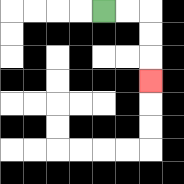{'start': '[4, 0]', 'end': '[6, 3]', 'path_directions': 'R,R,D,D,D', 'path_coordinates': '[[4, 0], [5, 0], [6, 0], [6, 1], [6, 2], [6, 3]]'}